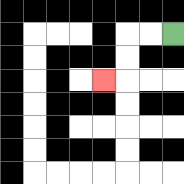{'start': '[7, 1]', 'end': '[4, 3]', 'path_directions': 'L,L,D,D,L', 'path_coordinates': '[[7, 1], [6, 1], [5, 1], [5, 2], [5, 3], [4, 3]]'}